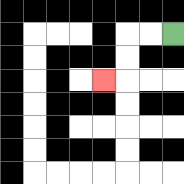{'start': '[7, 1]', 'end': '[4, 3]', 'path_directions': 'L,L,D,D,L', 'path_coordinates': '[[7, 1], [6, 1], [5, 1], [5, 2], [5, 3], [4, 3]]'}